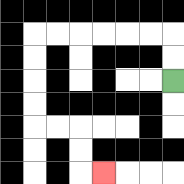{'start': '[7, 3]', 'end': '[4, 7]', 'path_directions': 'U,U,L,L,L,L,L,L,D,D,D,D,R,R,D,D,R', 'path_coordinates': '[[7, 3], [7, 2], [7, 1], [6, 1], [5, 1], [4, 1], [3, 1], [2, 1], [1, 1], [1, 2], [1, 3], [1, 4], [1, 5], [2, 5], [3, 5], [3, 6], [3, 7], [4, 7]]'}